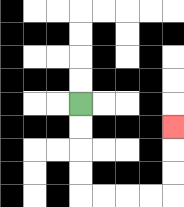{'start': '[3, 4]', 'end': '[7, 5]', 'path_directions': 'D,D,D,D,R,R,R,R,U,U,U', 'path_coordinates': '[[3, 4], [3, 5], [3, 6], [3, 7], [3, 8], [4, 8], [5, 8], [6, 8], [7, 8], [7, 7], [7, 6], [7, 5]]'}